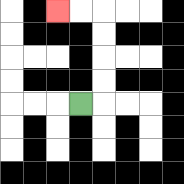{'start': '[3, 4]', 'end': '[2, 0]', 'path_directions': 'R,U,U,U,U,L,L', 'path_coordinates': '[[3, 4], [4, 4], [4, 3], [4, 2], [4, 1], [4, 0], [3, 0], [2, 0]]'}